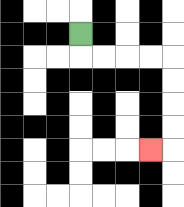{'start': '[3, 1]', 'end': '[6, 6]', 'path_directions': 'D,R,R,R,R,D,D,D,D,L', 'path_coordinates': '[[3, 1], [3, 2], [4, 2], [5, 2], [6, 2], [7, 2], [7, 3], [7, 4], [7, 5], [7, 6], [6, 6]]'}